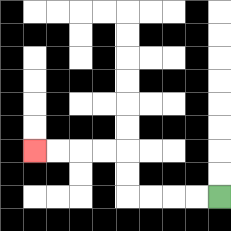{'start': '[9, 8]', 'end': '[1, 6]', 'path_directions': 'L,L,L,L,U,U,L,L,L,L', 'path_coordinates': '[[9, 8], [8, 8], [7, 8], [6, 8], [5, 8], [5, 7], [5, 6], [4, 6], [3, 6], [2, 6], [1, 6]]'}